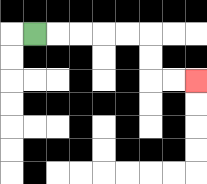{'start': '[1, 1]', 'end': '[8, 3]', 'path_directions': 'R,R,R,R,R,D,D,R,R', 'path_coordinates': '[[1, 1], [2, 1], [3, 1], [4, 1], [5, 1], [6, 1], [6, 2], [6, 3], [7, 3], [8, 3]]'}